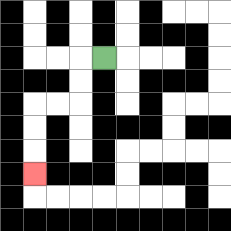{'start': '[4, 2]', 'end': '[1, 7]', 'path_directions': 'L,D,D,L,L,D,D,D', 'path_coordinates': '[[4, 2], [3, 2], [3, 3], [3, 4], [2, 4], [1, 4], [1, 5], [1, 6], [1, 7]]'}